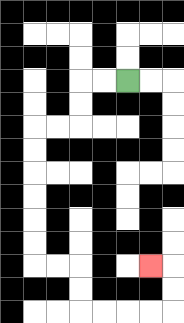{'start': '[5, 3]', 'end': '[6, 11]', 'path_directions': 'L,L,D,D,L,L,D,D,D,D,D,D,R,R,D,D,R,R,R,R,U,U,L', 'path_coordinates': '[[5, 3], [4, 3], [3, 3], [3, 4], [3, 5], [2, 5], [1, 5], [1, 6], [1, 7], [1, 8], [1, 9], [1, 10], [1, 11], [2, 11], [3, 11], [3, 12], [3, 13], [4, 13], [5, 13], [6, 13], [7, 13], [7, 12], [7, 11], [6, 11]]'}